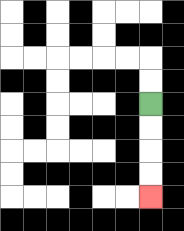{'start': '[6, 4]', 'end': '[6, 8]', 'path_directions': 'D,D,D,D', 'path_coordinates': '[[6, 4], [6, 5], [6, 6], [6, 7], [6, 8]]'}